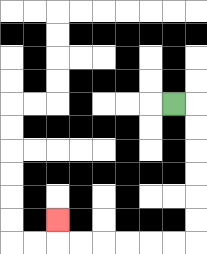{'start': '[7, 4]', 'end': '[2, 9]', 'path_directions': 'R,D,D,D,D,D,D,L,L,L,L,L,L,U', 'path_coordinates': '[[7, 4], [8, 4], [8, 5], [8, 6], [8, 7], [8, 8], [8, 9], [8, 10], [7, 10], [6, 10], [5, 10], [4, 10], [3, 10], [2, 10], [2, 9]]'}